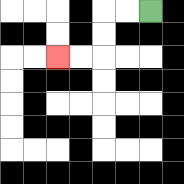{'start': '[6, 0]', 'end': '[2, 2]', 'path_directions': 'L,L,D,D,L,L', 'path_coordinates': '[[6, 0], [5, 0], [4, 0], [4, 1], [4, 2], [3, 2], [2, 2]]'}